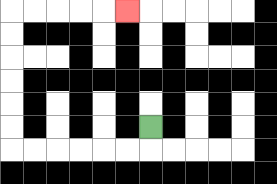{'start': '[6, 5]', 'end': '[5, 0]', 'path_directions': 'D,L,L,L,L,L,L,U,U,U,U,U,U,R,R,R,R,R', 'path_coordinates': '[[6, 5], [6, 6], [5, 6], [4, 6], [3, 6], [2, 6], [1, 6], [0, 6], [0, 5], [0, 4], [0, 3], [0, 2], [0, 1], [0, 0], [1, 0], [2, 0], [3, 0], [4, 0], [5, 0]]'}